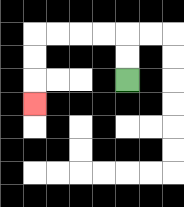{'start': '[5, 3]', 'end': '[1, 4]', 'path_directions': 'U,U,L,L,L,L,D,D,D', 'path_coordinates': '[[5, 3], [5, 2], [5, 1], [4, 1], [3, 1], [2, 1], [1, 1], [1, 2], [1, 3], [1, 4]]'}